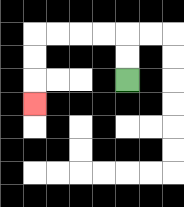{'start': '[5, 3]', 'end': '[1, 4]', 'path_directions': 'U,U,L,L,L,L,D,D,D', 'path_coordinates': '[[5, 3], [5, 2], [5, 1], [4, 1], [3, 1], [2, 1], [1, 1], [1, 2], [1, 3], [1, 4]]'}